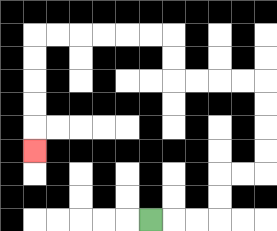{'start': '[6, 9]', 'end': '[1, 6]', 'path_directions': 'R,R,R,U,U,R,R,U,U,U,U,L,L,L,L,U,U,L,L,L,L,L,L,D,D,D,D,D', 'path_coordinates': '[[6, 9], [7, 9], [8, 9], [9, 9], [9, 8], [9, 7], [10, 7], [11, 7], [11, 6], [11, 5], [11, 4], [11, 3], [10, 3], [9, 3], [8, 3], [7, 3], [7, 2], [7, 1], [6, 1], [5, 1], [4, 1], [3, 1], [2, 1], [1, 1], [1, 2], [1, 3], [1, 4], [1, 5], [1, 6]]'}